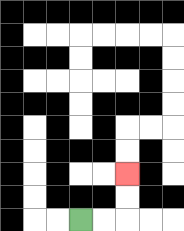{'start': '[3, 9]', 'end': '[5, 7]', 'path_directions': 'R,R,U,U', 'path_coordinates': '[[3, 9], [4, 9], [5, 9], [5, 8], [5, 7]]'}